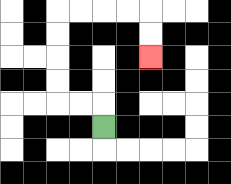{'start': '[4, 5]', 'end': '[6, 2]', 'path_directions': 'U,L,L,U,U,U,U,R,R,R,R,D,D', 'path_coordinates': '[[4, 5], [4, 4], [3, 4], [2, 4], [2, 3], [2, 2], [2, 1], [2, 0], [3, 0], [4, 0], [5, 0], [6, 0], [6, 1], [6, 2]]'}